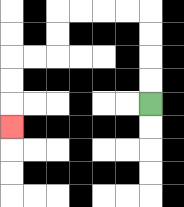{'start': '[6, 4]', 'end': '[0, 5]', 'path_directions': 'U,U,U,U,L,L,L,L,D,D,L,L,D,D,D', 'path_coordinates': '[[6, 4], [6, 3], [6, 2], [6, 1], [6, 0], [5, 0], [4, 0], [3, 0], [2, 0], [2, 1], [2, 2], [1, 2], [0, 2], [0, 3], [0, 4], [0, 5]]'}